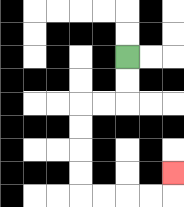{'start': '[5, 2]', 'end': '[7, 7]', 'path_directions': 'D,D,L,L,D,D,D,D,R,R,R,R,U', 'path_coordinates': '[[5, 2], [5, 3], [5, 4], [4, 4], [3, 4], [3, 5], [3, 6], [3, 7], [3, 8], [4, 8], [5, 8], [6, 8], [7, 8], [7, 7]]'}